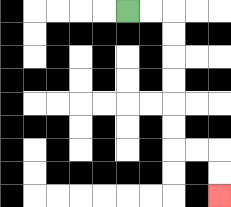{'start': '[5, 0]', 'end': '[9, 8]', 'path_directions': 'R,R,D,D,D,D,D,D,R,R,D,D', 'path_coordinates': '[[5, 0], [6, 0], [7, 0], [7, 1], [7, 2], [7, 3], [7, 4], [7, 5], [7, 6], [8, 6], [9, 6], [9, 7], [9, 8]]'}